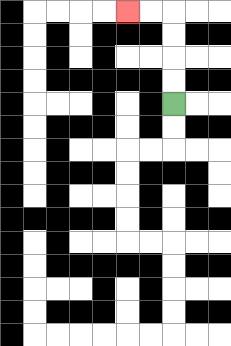{'start': '[7, 4]', 'end': '[5, 0]', 'path_directions': 'U,U,U,U,L,L', 'path_coordinates': '[[7, 4], [7, 3], [7, 2], [7, 1], [7, 0], [6, 0], [5, 0]]'}